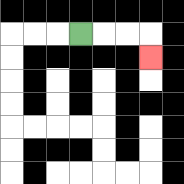{'start': '[3, 1]', 'end': '[6, 2]', 'path_directions': 'R,R,R,D', 'path_coordinates': '[[3, 1], [4, 1], [5, 1], [6, 1], [6, 2]]'}